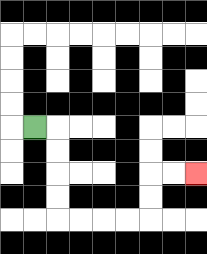{'start': '[1, 5]', 'end': '[8, 7]', 'path_directions': 'R,D,D,D,D,R,R,R,R,U,U,R,R', 'path_coordinates': '[[1, 5], [2, 5], [2, 6], [2, 7], [2, 8], [2, 9], [3, 9], [4, 9], [5, 9], [6, 9], [6, 8], [6, 7], [7, 7], [8, 7]]'}